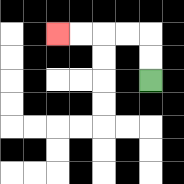{'start': '[6, 3]', 'end': '[2, 1]', 'path_directions': 'U,U,L,L,L,L', 'path_coordinates': '[[6, 3], [6, 2], [6, 1], [5, 1], [4, 1], [3, 1], [2, 1]]'}